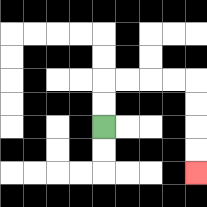{'start': '[4, 5]', 'end': '[8, 7]', 'path_directions': 'U,U,R,R,R,R,D,D,D,D', 'path_coordinates': '[[4, 5], [4, 4], [4, 3], [5, 3], [6, 3], [7, 3], [8, 3], [8, 4], [8, 5], [8, 6], [8, 7]]'}